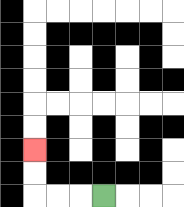{'start': '[4, 8]', 'end': '[1, 6]', 'path_directions': 'L,L,L,U,U', 'path_coordinates': '[[4, 8], [3, 8], [2, 8], [1, 8], [1, 7], [1, 6]]'}